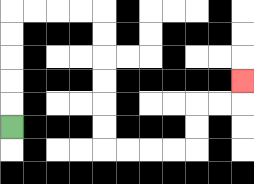{'start': '[0, 5]', 'end': '[10, 3]', 'path_directions': 'U,U,U,U,U,R,R,R,R,D,D,D,D,D,D,R,R,R,R,U,U,R,R,U', 'path_coordinates': '[[0, 5], [0, 4], [0, 3], [0, 2], [0, 1], [0, 0], [1, 0], [2, 0], [3, 0], [4, 0], [4, 1], [4, 2], [4, 3], [4, 4], [4, 5], [4, 6], [5, 6], [6, 6], [7, 6], [8, 6], [8, 5], [8, 4], [9, 4], [10, 4], [10, 3]]'}